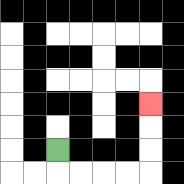{'start': '[2, 6]', 'end': '[6, 4]', 'path_directions': 'D,R,R,R,R,U,U,U', 'path_coordinates': '[[2, 6], [2, 7], [3, 7], [4, 7], [5, 7], [6, 7], [6, 6], [6, 5], [6, 4]]'}